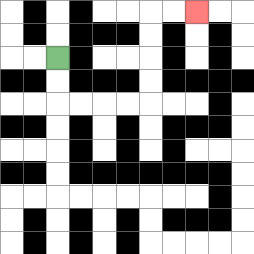{'start': '[2, 2]', 'end': '[8, 0]', 'path_directions': 'D,D,R,R,R,R,U,U,U,U,R,R', 'path_coordinates': '[[2, 2], [2, 3], [2, 4], [3, 4], [4, 4], [5, 4], [6, 4], [6, 3], [6, 2], [6, 1], [6, 0], [7, 0], [8, 0]]'}